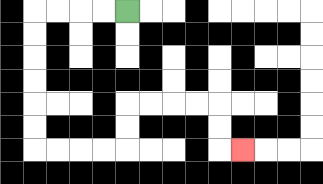{'start': '[5, 0]', 'end': '[10, 6]', 'path_directions': 'L,L,L,L,D,D,D,D,D,D,R,R,R,R,U,U,R,R,R,R,D,D,R', 'path_coordinates': '[[5, 0], [4, 0], [3, 0], [2, 0], [1, 0], [1, 1], [1, 2], [1, 3], [1, 4], [1, 5], [1, 6], [2, 6], [3, 6], [4, 6], [5, 6], [5, 5], [5, 4], [6, 4], [7, 4], [8, 4], [9, 4], [9, 5], [9, 6], [10, 6]]'}